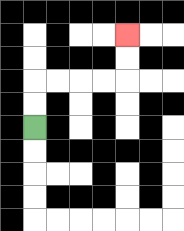{'start': '[1, 5]', 'end': '[5, 1]', 'path_directions': 'U,U,R,R,R,R,U,U', 'path_coordinates': '[[1, 5], [1, 4], [1, 3], [2, 3], [3, 3], [4, 3], [5, 3], [5, 2], [5, 1]]'}